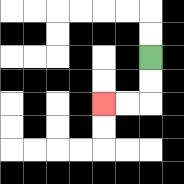{'start': '[6, 2]', 'end': '[4, 4]', 'path_directions': 'D,D,L,L', 'path_coordinates': '[[6, 2], [6, 3], [6, 4], [5, 4], [4, 4]]'}